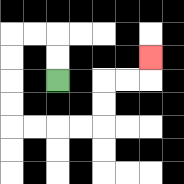{'start': '[2, 3]', 'end': '[6, 2]', 'path_directions': 'U,U,L,L,D,D,D,D,R,R,R,R,U,U,R,R,U', 'path_coordinates': '[[2, 3], [2, 2], [2, 1], [1, 1], [0, 1], [0, 2], [0, 3], [0, 4], [0, 5], [1, 5], [2, 5], [3, 5], [4, 5], [4, 4], [4, 3], [5, 3], [6, 3], [6, 2]]'}